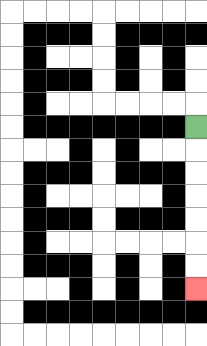{'start': '[8, 5]', 'end': '[8, 12]', 'path_directions': 'D,D,D,D,D,D,D', 'path_coordinates': '[[8, 5], [8, 6], [8, 7], [8, 8], [8, 9], [8, 10], [8, 11], [8, 12]]'}